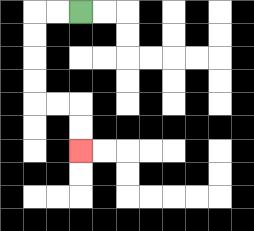{'start': '[3, 0]', 'end': '[3, 6]', 'path_directions': 'L,L,D,D,D,D,R,R,D,D', 'path_coordinates': '[[3, 0], [2, 0], [1, 0], [1, 1], [1, 2], [1, 3], [1, 4], [2, 4], [3, 4], [3, 5], [3, 6]]'}